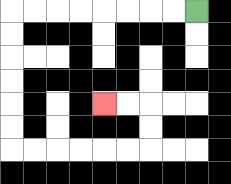{'start': '[8, 0]', 'end': '[4, 4]', 'path_directions': 'L,L,L,L,L,L,L,L,D,D,D,D,D,D,R,R,R,R,R,R,U,U,L,L', 'path_coordinates': '[[8, 0], [7, 0], [6, 0], [5, 0], [4, 0], [3, 0], [2, 0], [1, 0], [0, 0], [0, 1], [0, 2], [0, 3], [0, 4], [0, 5], [0, 6], [1, 6], [2, 6], [3, 6], [4, 6], [5, 6], [6, 6], [6, 5], [6, 4], [5, 4], [4, 4]]'}